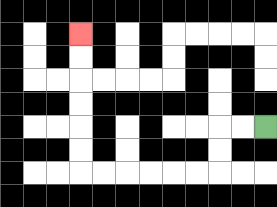{'start': '[11, 5]', 'end': '[3, 1]', 'path_directions': 'L,L,D,D,L,L,L,L,L,L,U,U,U,U,U,U', 'path_coordinates': '[[11, 5], [10, 5], [9, 5], [9, 6], [9, 7], [8, 7], [7, 7], [6, 7], [5, 7], [4, 7], [3, 7], [3, 6], [3, 5], [3, 4], [3, 3], [3, 2], [3, 1]]'}